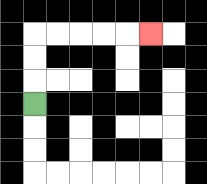{'start': '[1, 4]', 'end': '[6, 1]', 'path_directions': 'U,U,U,R,R,R,R,R', 'path_coordinates': '[[1, 4], [1, 3], [1, 2], [1, 1], [2, 1], [3, 1], [4, 1], [5, 1], [6, 1]]'}